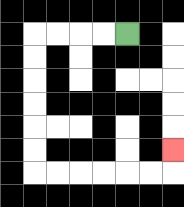{'start': '[5, 1]', 'end': '[7, 6]', 'path_directions': 'L,L,L,L,D,D,D,D,D,D,R,R,R,R,R,R,U', 'path_coordinates': '[[5, 1], [4, 1], [3, 1], [2, 1], [1, 1], [1, 2], [1, 3], [1, 4], [1, 5], [1, 6], [1, 7], [2, 7], [3, 7], [4, 7], [5, 7], [6, 7], [7, 7], [7, 6]]'}